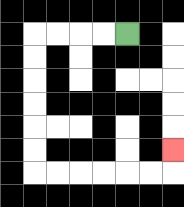{'start': '[5, 1]', 'end': '[7, 6]', 'path_directions': 'L,L,L,L,D,D,D,D,D,D,R,R,R,R,R,R,U', 'path_coordinates': '[[5, 1], [4, 1], [3, 1], [2, 1], [1, 1], [1, 2], [1, 3], [1, 4], [1, 5], [1, 6], [1, 7], [2, 7], [3, 7], [4, 7], [5, 7], [6, 7], [7, 7], [7, 6]]'}